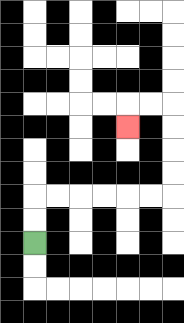{'start': '[1, 10]', 'end': '[5, 5]', 'path_directions': 'U,U,R,R,R,R,R,R,U,U,U,U,L,L,D', 'path_coordinates': '[[1, 10], [1, 9], [1, 8], [2, 8], [3, 8], [4, 8], [5, 8], [6, 8], [7, 8], [7, 7], [7, 6], [7, 5], [7, 4], [6, 4], [5, 4], [5, 5]]'}